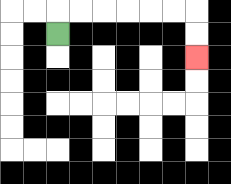{'start': '[2, 1]', 'end': '[8, 2]', 'path_directions': 'U,R,R,R,R,R,R,D,D', 'path_coordinates': '[[2, 1], [2, 0], [3, 0], [4, 0], [5, 0], [6, 0], [7, 0], [8, 0], [8, 1], [8, 2]]'}